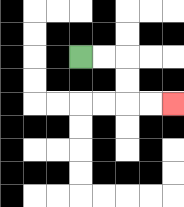{'start': '[3, 2]', 'end': '[7, 4]', 'path_directions': 'R,R,D,D,R,R', 'path_coordinates': '[[3, 2], [4, 2], [5, 2], [5, 3], [5, 4], [6, 4], [7, 4]]'}